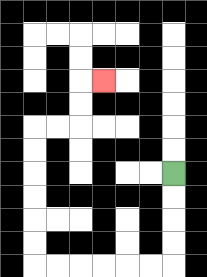{'start': '[7, 7]', 'end': '[4, 3]', 'path_directions': 'D,D,D,D,L,L,L,L,L,L,U,U,U,U,U,U,R,R,U,U,R', 'path_coordinates': '[[7, 7], [7, 8], [7, 9], [7, 10], [7, 11], [6, 11], [5, 11], [4, 11], [3, 11], [2, 11], [1, 11], [1, 10], [1, 9], [1, 8], [1, 7], [1, 6], [1, 5], [2, 5], [3, 5], [3, 4], [3, 3], [4, 3]]'}